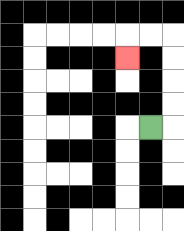{'start': '[6, 5]', 'end': '[5, 2]', 'path_directions': 'R,U,U,U,U,L,L,D', 'path_coordinates': '[[6, 5], [7, 5], [7, 4], [7, 3], [7, 2], [7, 1], [6, 1], [5, 1], [5, 2]]'}